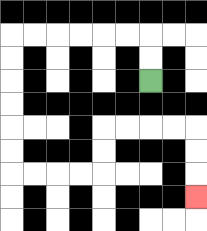{'start': '[6, 3]', 'end': '[8, 8]', 'path_directions': 'U,U,L,L,L,L,L,L,D,D,D,D,D,D,R,R,R,R,U,U,R,R,R,R,D,D,D', 'path_coordinates': '[[6, 3], [6, 2], [6, 1], [5, 1], [4, 1], [3, 1], [2, 1], [1, 1], [0, 1], [0, 2], [0, 3], [0, 4], [0, 5], [0, 6], [0, 7], [1, 7], [2, 7], [3, 7], [4, 7], [4, 6], [4, 5], [5, 5], [6, 5], [7, 5], [8, 5], [8, 6], [8, 7], [8, 8]]'}